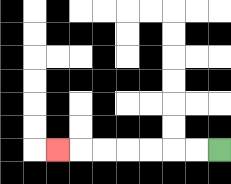{'start': '[9, 6]', 'end': '[2, 6]', 'path_directions': 'L,L,L,L,L,L,L', 'path_coordinates': '[[9, 6], [8, 6], [7, 6], [6, 6], [5, 6], [4, 6], [3, 6], [2, 6]]'}